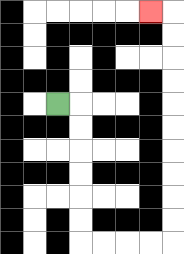{'start': '[2, 4]', 'end': '[6, 0]', 'path_directions': 'R,D,D,D,D,D,D,R,R,R,R,U,U,U,U,U,U,U,U,U,U,L', 'path_coordinates': '[[2, 4], [3, 4], [3, 5], [3, 6], [3, 7], [3, 8], [3, 9], [3, 10], [4, 10], [5, 10], [6, 10], [7, 10], [7, 9], [7, 8], [7, 7], [7, 6], [7, 5], [7, 4], [7, 3], [7, 2], [7, 1], [7, 0], [6, 0]]'}